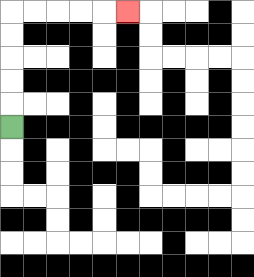{'start': '[0, 5]', 'end': '[5, 0]', 'path_directions': 'U,U,U,U,U,R,R,R,R,R', 'path_coordinates': '[[0, 5], [0, 4], [0, 3], [0, 2], [0, 1], [0, 0], [1, 0], [2, 0], [3, 0], [4, 0], [5, 0]]'}